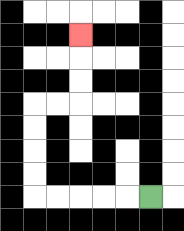{'start': '[6, 8]', 'end': '[3, 1]', 'path_directions': 'L,L,L,L,L,U,U,U,U,R,R,U,U,U', 'path_coordinates': '[[6, 8], [5, 8], [4, 8], [3, 8], [2, 8], [1, 8], [1, 7], [1, 6], [1, 5], [1, 4], [2, 4], [3, 4], [3, 3], [3, 2], [3, 1]]'}